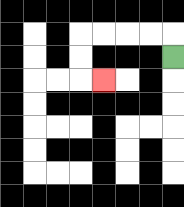{'start': '[7, 2]', 'end': '[4, 3]', 'path_directions': 'U,L,L,L,L,D,D,R', 'path_coordinates': '[[7, 2], [7, 1], [6, 1], [5, 1], [4, 1], [3, 1], [3, 2], [3, 3], [4, 3]]'}